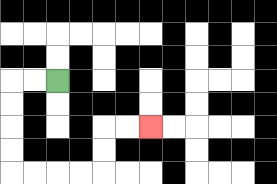{'start': '[2, 3]', 'end': '[6, 5]', 'path_directions': 'L,L,D,D,D,D,R,R,R,R,U,U,R,R', 'path_coordinates': '[[2, 3], [1, 3], [0, 3], [0, 4], [0, 5], [0, 6], [0, 7], [1, 7], [2, 7], [3, 7], [4, 7], [4, 6], [4, 5], [5, 5], [6, 5]]'}